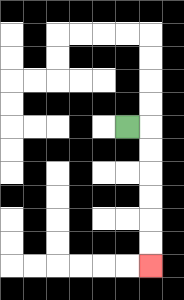{'start': '[5, 5]', 'end': '[6, 11]', 'path_directions': 'R,D,D,D,D,D,D', 'path_coordinates': '[[5, 5], [6, 5], [6, 6], [6, 7], [6, 8], [6, 9], [6, 10], [6, 11]]'}